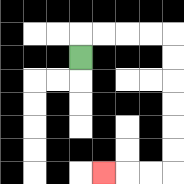{'start': '[3, 2]', 'end': '[4, 7]', 'path_directions': 'U,R,R,R,R,D,D,D,D,D,D,L,L,L', 'path_coordinates': '[[3, 2], [3, 1], [4, 1], [5, 1], [6, 1], [7, 1], [7, 2], [7, 3], [7, 4], [7, 5], [7, 6], [7, 7], [6, 7], [5, 7], [4, 7]]'}